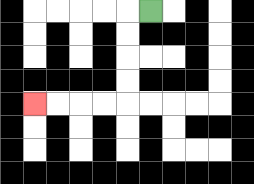{'start': '[6, 0]', 'end': '[1, 4]', 'path_directions': 'L,D,D,D,D,L,L,L,L', 'path_coordinates': '[[6, 0], [5, 0], [5, 1], [5, 2], [5, 3], [5, 4], [4, 4], [3, 4], [2, 4], [1, 4]]'}